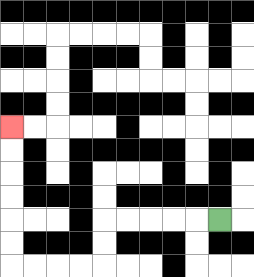{'start': '[9, 9]', 'end': '[0, 5]', 'path_directions': 'L,L,L,L,L,D,D,L,L,L,L,U,U,U,U,U,U', 'path_coordinates': '[[9, 9], [8, 9], [7, 9], [6, 9], [5, 9], [4, 9], [4, 10], [4, 11], [3, 11], [2, 11], [1, 11], [0, 11], [0, 10], [0, 9], [0, 8], [0, 7], [0, 6], [0, 5]]'}